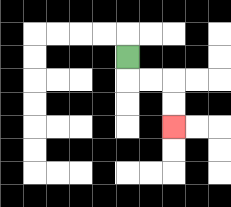{'start': '[5, 2]', 'end': '[7, 5]', 'path_directions': 'D,R,R,D,D', 'path_coordinates': '[[5, 2], [5, 3], [6, 3], [7, 3], [7, 4], [7, 5]]'}